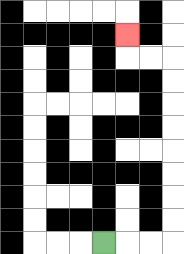{'start': '[4, 10]', 'end': '[5, 1]', 'path_directions': 'R,R,R,U,U,U,U,U,U,U,U,L,L,U', 'path_coordinates': '[[4, 10], [5, 10], [6, 10], [7, 10], [7, 9], [7, 8], [7, 7], [7, 6], [7, 5], [7, 4], [7, 3], [7, 2], [6, 2], [5, 2], [5, 1]]'}